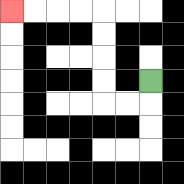{'start': '[6, 3]', 'end': '[0, 0]', 'path_directions': 'D,L,L,U,U,U,U,L,L,L,L', 'path_coordinates': '[[6, 3], [6, 4], [5, 4], [4, 4], [4, 3], [4, 2], [4, 1], [4, 0], [3, 0], [2, 0], [1, 0], [0, 0]]'}